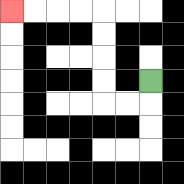{'start': '[6, 3]', 'end': '[0, 0]', 'path_directions': 'D,L,L,U,U,U,U,L,L,L,L', 'path_coordinates': '[[6, 3], [6, 4], [5, 4], [4, 4], [4, 3], [4, 2], [4, 1], [4, 0], [3, 0], [2, 0], [1, 0], [0, 0]]'}